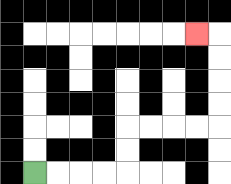{'start': '[1, 7]', 'end': '[8, 1]', 'path_directions': 'R,R,R,R,U,U,R,R,R,R,U,U,U,U,L', 'path_coordinates': '[[1, 7], [2, 7], [3, 7], [4, 7], [5, 7], [5, 6], [5, 5], [6, 5], [7, 5], [8, 5], [9, 5], [9, 4], [9, 3], [9, 2], [9, 1], [8, 1]]'}